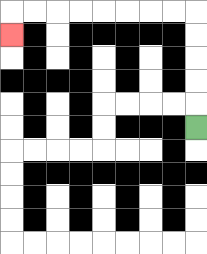{'start': '[8, 5]', 'end': '[0, 1]', 'path_directions': 'U,U,U,U,U,L,L,L,L,L,L,L,L,D', 'path_coordinates': '[[8, 5], [8, 4], [8, 3], [8, 2], [8, 1], [8, 0], [7, 0], [6, 0], [5, 0], [4, 0], [3, 0], [2, 0], [1, 0], [0, 0], [0, 1]]'}